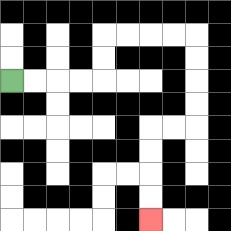{'start': '[0, 3]', 'end': '[6, 9]', 'path_directions': 'R,R,R,R,U,U,R,R,R,R,D,D,D,D,L,L,D,D,D,D', 'path_coordinates': '[[0, 3], [1, 3], [2, 3], [3, 3], [4, 3], [4, 2], [4, 1], [5, 1], [6, 1], [7, 1], [8, 1], [8, 2], [8, 3], [8, 4], [8, 5], [7, 5], [6, 5], [6, 6], [6, 7], [6, 8], [6, 9]]'}